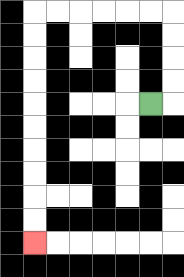{'start': '[6, 4]', 'end': '[1, 10]', 'path_directions': 'R,U,U,U,U,L,L,L,L,L,L,D,D,D,D,D,D,D,D,D,D', 'path_coordinates': '[[6, 4], [7, 4], [7, 3], [7, 2], [7, 1], [7, 0], [6, 0], [5, 0], [4, 0], [3, 0], [2, 0], [1, 0], [1, 1], [1, 2], [1, 3], [1, 4], [1, 5], [1, 6], [1, 7], [1, 8], [1, 9], [1, 10]]'}